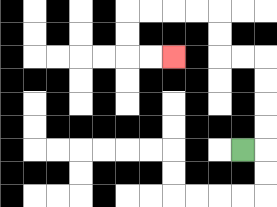{'start': '[10, 6]', 'end': '[7, 2]', 'path_directions': 'R,U,U,U,U,L,L,U,U,L,L,L,L,D,D,R,R', 'path_coordinates': '[[10, 6], [11, 6], [11, 5], [11, 4], [11, 3], [11, 2], [10, 2], [9, 2], [9, 1], [9, 0], [8, 0], [7, 0], [6, 0], [5, 0], [5, 1], [5, 2], [6, 2], [7, 2]]'}